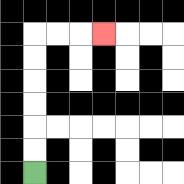{'start': '[1, 7]', 'end': '[4, 1]', 'path_directions': 'U,U,U,U,U,U,R,R,R', 'path_coordinates': '[[1, 7], [1, 6], [1, 5], [1, 4], [1, 3], [1, 2], [1, 1], [2, 1], [3, 1], [4, 1]]'}